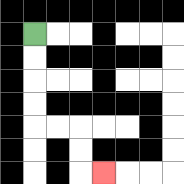{'start': '[1, 1]', 'end': '[4, 7]', 'path_directions': 'D,D,D,D,R,R,D,D,R', 'path_coordinates': '[[1, 1], [1, 2], [1, 3], [1, 4], [1, 5], [2, 5], [3, 5], [3, 6], [3, 7], [4, 7]]'}